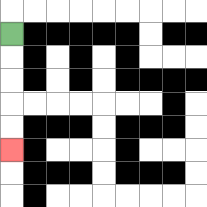{'start': '[0, 1]', 'end': '[0, 6]', 'path_directions': 'D,D,D,D,D', 'path_coordinates': '[[0, 1], [0, 2], [0, 3], [0, 4], [0, 5], [0, 6]]'}